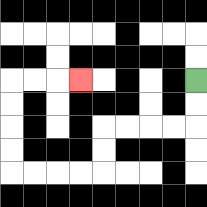{'start': '[8, 3]', 'end': '[3, 3]', 'path_directions': 'D,D,L,L,L,L,D,D,L,L,L,L,U,U,U,U,R,R,R', 'path_coordinates': '[[8, 3], [8, 4], [8, 5], [7, 5], [6, 5], [5, 5], [4, 5], [4, 6], [4, 7], [3, 7], [2, 7], [1, 7], [0, 7], [0, 6], [0, 5], [0, 4], [0, 3], [1, 3], [2, 3], [3, 3]]'}